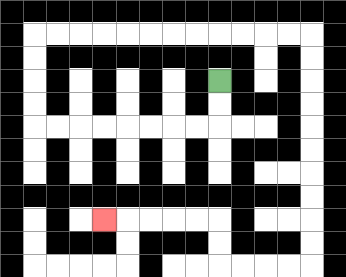{'start': '[9, 3]', 'end': '[4, 9]', 'path_directions': 'D,D,L,L,L,L,L,L,L,L,U,U,U,U,R,R,R,R,R,R,R,R,R,R,R,R,D,D,D,D,D,D,D,D,D,D,L,L,L,L,U,U,L,L,L,L,L', 'path_coordinates': '[[9, 3], [9, 4], [9, 5], [8, 5], [7, 5], [6, 5], [5, 5], [4, 5], [3, 5], [2, 5], [1, 5], [1, 4], [1, 3], [1, 2], [1, 1], [2, 1], [3, 1], [4, 1], [5, 1], [6, 1], [7, 1], [8, 1], [9, 1], [10, 1], [11, 1], [12, 1], [13, 1], [13, 2], [13, 3], [13, 4], [13, 5], [13, 6], [13, 7], [13, 8], [13, 9], [13, 10], [13, 11], [12, 11], [11, 11], [10, 11], [9, 11], [9, 10], [9, 9], [8, 9], [7, 9], [6, 9], [5, 9], [4, 9]]'}